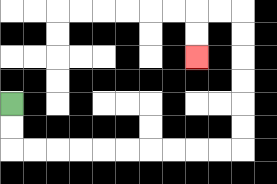{'start': '[0, 4]', 'end': '[8, 2]', 'path_directions': 'D,D,R,R,R,R,R,R,R,R,R,R,U,U,U,U,U,U,L,L,D,D', 'path_coordinates': '[[0, 4], [0, 5], [0, 6], [1, 6], [2, 6], [3, 6], [4, 6], [5, 6], [6, 6], [7, 6], [8, 6], [9, 6], [10, 6], [10, 5], [10, 4], [10, 3], [10, 2], [10, 1], [10, 0], [9, 0], [8, 0], [8, 1], [8, 2]]'}